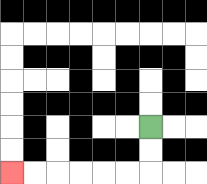{'start': '[6, 5]', 'end': '[0, 7]', 'path_directions': 'D,D,L,L,L,L,L,L', 'path_coordinates': '[[6, 5], [6, 6], [6, 7], [5, 7], [4, 7], [3, 7], [2, 7], [1, 7], [0, 7]]'}